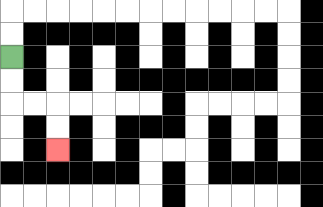{'start': '[0, 2]', 'end': '[2, 6]', 'path_directions': 'D,D,R,R,D,D', 'path_coordinates': '[[0, 2], [0, 3], [0, 4], [1, 4], [2, 4], [2, 5], [2, 6]]'}